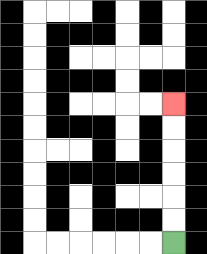{'start': '[7, 10]', 'end': '[7, 4]', 'path_directions': 'U,U,U,U,U,U', 'path_coordinates': '[[7, 10], [7, 9], [7, 8], [7, 7], [7, 6], [7, 5], [7, 4]]'}